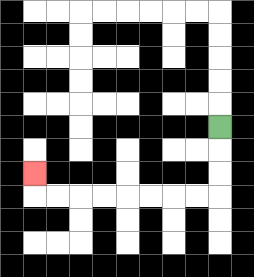{'start': '[9, 5]', 'end': '[1, 7]', 'path_directions': 'D,D,D,L,L,L,L,L,L,L,L,U', 'path_coordinates': '[[9, 5], [9, 6], [9, 7], [9, 8], [8, 8], [7, 8], [6, 8], [5, 8], [4, 8], [3, 8], [2, 8], [1, 8], [1, 7]]'}